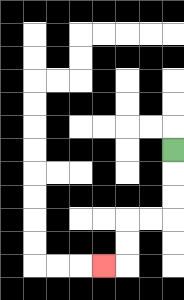{'start': '[7, 6]', 'end': '[4, 11]', 'path_directions': 'D,D,D,L,L,D,D,L', 'path_coordinates': '[[7, 6], [7, 7], [7, 8], [7, 9], [6, 9], [5, 9], [5, 10], [5, 11], [4, 11]]'}